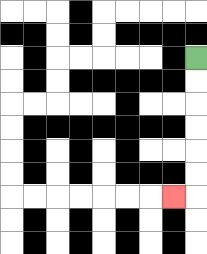{'start': '[8, 2]', 'end': '[7, 8]', 'path_directions': 'D,D,D,D,D,D,L', 'path_coordinates': '[[8, 2], [8, 3], [8, 4], [8, 5], [8, 6], [8, 7], [8, 8], [7, 8]]'}